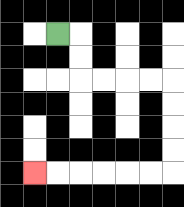{'start': '[2, 1]', 'end': '[1, 7]', 'path_directions': 'R,D,D,R,R,R,R,D,D,D,D,L,L,L,L,L,L', 'path_coordinates': '[[2, 1], [3, 1], [3, 2], [3, 3], [4, 3], [5, 3], [6, 3], [7, 3], [7, 4], [7, 5], [7, 6], [7, 7], [6, 7], [5, 7], [4, 7], [3, 7], [2, 7], [1, 7]]'}